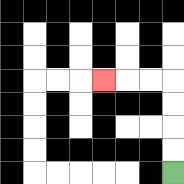{'start': '[7, 7]', 'end': '[4, 3]', 'path_directions': 'U,U,U,U,L,L,L', 'path_coordinates': '[[7, 7], [7, 6], [7, 5], [7, 4], [7, 3], [6, 3], [5, 3], [4, 3]]'}